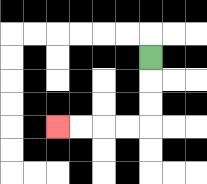{'start': '[6, 2]', 'end': '[2, 5]', 'path_directions': 'D,D,D,L,L,L,L', 'path_coordinates': '[[6, 2], [6, 3], [6, 4], [6, 5], [5, 5], [4, 5], [3, 5], [2, 5]]'}